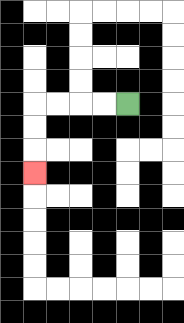{'start': '[5, 4]', 'end': '[1, 7]', 'path_directions': 'L,L,L,L,D,D,D', 'path_coordinates': '[[5, 4], [4, 4], [3, 4], [2, 4], [1, 4], [1, 5], [1, 6], [1, 7]]'}